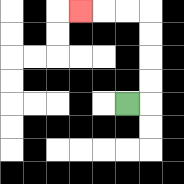{'start': '[5, 4]', 'end': '[3, 0]', 'path_directions': 'R,U,U,U,U,L,L,L', 'path_coordinates': '[[5, 4], [6, 4], [6, 3], [6, 2], [6, 1], [6, 0], [5, 0], [4, 0], [3, 0]]'}